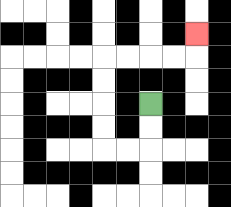{'start': '[6, 4]', 'end': '[8, 1]', 'path_directions': 'D,D,L,L,U,U,U,U,R,R,R,R,U', 'path_coordinates': '[[6, 4], [6, 5], [6, 6], [5, 6], [4, 6], [4, 5], [4, 4], [4, 3], [4, 2], [5, 2], [6, 2], [7, 2], [8, 2], [8, 1]]'}